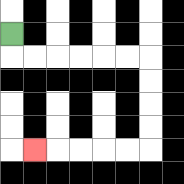{'start': '[0, 1]', 'end': '[1, 6]', 'path_directions': 'D,R,R,R,R,R,R,D,D,D,D,L,L,L,L,L', 'path_coordinates': '[[0, 1], [0, 2], [1, 2], [2, 2], [3, 2], [4, 2], [5, 2], [6, 2], [6, 3], [6, 4], [6, 5], [6, 6], [5, 6], [4, 6], [3, 6], [2, 6], [1, 6]]'}